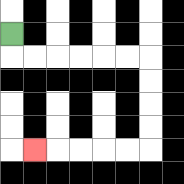{'start': '[0, 1]', 'end': '[1, 6]', 'path_directions': 'D,R,R,R,R,R,R,D,D,D,D,L,L,L,L,L', 'path_coordinates': '[[0, 1], [0, 2], [1, 2], [2, 2], [3, 2], [4, 2], [5, 2], [6, 2], [6, 3], [6, 4], [6, 5], [6, 6], [5, 6], [4, 6], [3, 6], [2, 6], [1, 6]]'}